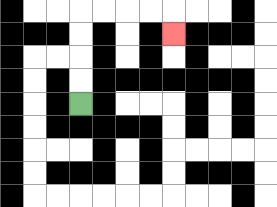{'start': '[3, 4]', 'end': '[7, 1]', 'path_directions': 'U,U,U,U,R,R,R,R,D', 'path_coordinates': '[[3, 4], [3, 3], [3, 2], [3, 1], [3, 0], [4, 0], [5, 0], [6, 0], [7, 0], [7, 1]]'}